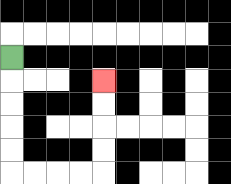{'start': '[0, 2]', 'end': '[4, 3]', 'path_directions': 'D,D,D,D,D,R,R,R,R,U,U,U,U', 'path_coordinates': '[[0, 2], [0, 3], [0, 4], [0, 5], [0, 6], [0, 7], [1, 7], [2, 7], [3, 7], [4, 7], [4, 6], [4, 5], [4, 4], [4, 3]]'}